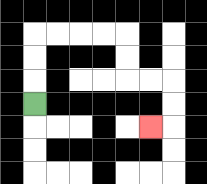{'start': '[1, 4]', 'end': '[6, 5]', 'path_directions': 'U,U,U,R,R,R,R,D,D,R,R,D,D,L', 'path_coordinates': '[[1, 4], [1, 3], [1, 2], [1, 1], [2, 1], [3, 1], [4, 1], [5, 1], [5, 2], [5, 3], [6, 3], [7, 3], [7, 4], [7, 5], [6, 5]]'}